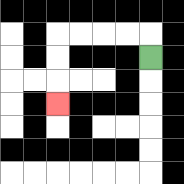{'start': '[6, 2]', 'end': '[2, 4]', 'path_directions': 'U,L,L,L,L,D,D,D', 'path_coordinates': '[[6, 2], [6, 1], [5, 1], [4, 1], [3, 1], [2, 1], [2, 2], [2, 3], [2, 4]]'}